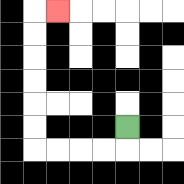{'start': '[5, 5]', 'end': '[2, 0]', 'path_directions': 'D,L,L,L,L,U,U,U,U,U,U,R', 'path_coordinates': '[[5, 5], [5, 6], [4, 6], [3, 6], [2, 6], [1, 6], [1, 5], [1, 4], [1, 3], [1, 2], [1, 1], [1, 0], [2, 0]]'}